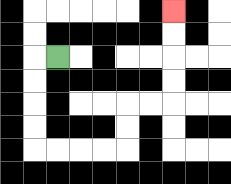{'start': '[2, 2]', 'end': '[7, 0]', 'path_directions': 'L,D,D,D,D,R,R,R,R,U,U,R,R,U,U,U,U', 'path_coordinates': '[[2, 2], [1, 2], [1, 3], [1, 4], [1, 5], [1, 6], [2, 6], [3, 6], [4, 6], [5, 6], [5, 5], [5, 4], [6, 4], [7, 4], [7, 3], [7, 2], [7, 1], [7, 0]]'}